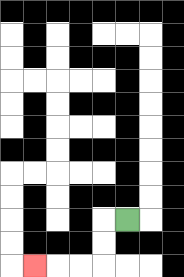{'start': '[5, 9]', 'end': '[1, 11]', 'path_directions': 'L,D,D,L,L,L', 'path_coordinates': '[[5, 9], [4, 9], [4, 10], [4, 11], [3, 11], [2, 11], [1, 11]]'}